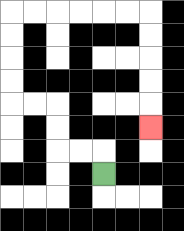{'start': '[4, 7]', 'end': '[6, 5]', 'path_directions': 'U,L,L,U,U,L,L,U,U,U,U,R,R,R,R,R,R,D,D,D,D,D', 'path_coordinates': '[[4, 7], [4, 6], [3, 6], [2, 6], [2, 5], [2, 4], [1, 4], [0, 4], [0, 3], [0, 2], [0, 1], [0, 0], [1, 0], [2, 0], [3, 0], [4, 0], [5, 0], [6, 0], [6, 1], [6, 2], [6, 3], [6, 4], [6, 5]]'}